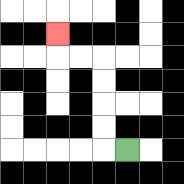{'start': '[5, 6]', 'end': '[2, 1]', 'path_directions': 'L,U,U,U,U,L,L,U', 'path_coordinates': '[[5, 6], [4, 6], [4, 5], [4, 4], [4, 3], [4, 2], [3, 2], [2, 2], [2, 1]]'}